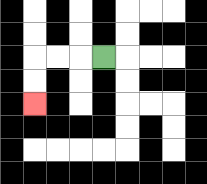{'start': '[4, 2]', 'end': '[1, 4]', 'path_directions': 'L,L,L,D,D', 'path_coordinates': '[[4, 2], [3, 2], [2, 2], [1, 2], [1, 3], [1, 4]]'}